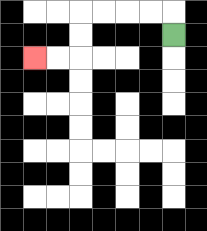{'start': '[7, 1]', 'end': '[1, 2]', 'path_directions': 'U,L,L,L,L,D,D,L,L', 'path_coordinates': '[[7, 1], [7, 0], [6, 0], [5, 0], [4, 0], [3, 0], [3, 1], [3, 2], [2, 2], [1, 2]]'}